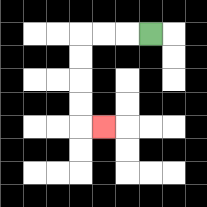{'start': '[6, 1]', 'end': '[4, 5]', 'path_directions': 'L,L,L,D,D,D,D,R', 'path_coordinates': '[[6, 1], [5, 1], [4, 1], [3, 1], [3, 2], [3, 3], [3, 4], [3, 5], [4, 5]]'}